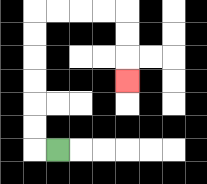{'start': '[2, 6]', 'end': '[5, 3]', 'path_directions': 'L,U,U,U,U,U,U,R,R,R,R,D,D,D', 'path_coordinates': '[[2, 6], [1, 6], [1, 5], [1, 4], [1, 3], [1, 2], [1, 1], [1, 0], [2, 0], [3, 0], [4, 0], [5, 0], [5, 1], [5, 2], [5, 3]]'}